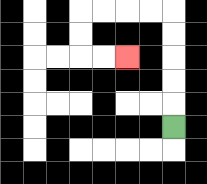{'start': '[7, 5]', 'end': '[5, 2]', 'path_directions': 'U,U,U,U,U,L,L,L,L,D,D,R,R', 'path_coordinates': '[[7, 5], [7, 4], [7, 3], [7, 2], [7, 1], [7, 0], [6, 0], [5, 0], [4, 0], [3, 0], [3, 1], [3, 2], [4, 2], [5, 2]]'}